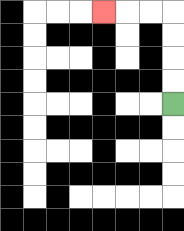{'start': '[7, 4]', 'end': '[4, 0]', 'path_directions': 'U,U,U,U,L,L,L', 'path_coordinates': '[[7, 4], [7, 3], [7, 2], [7, 1], [7, 0], [6, 0], [5, 0], [4, 0]]'}